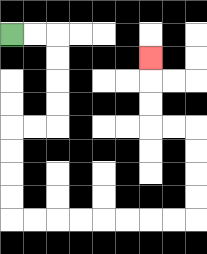{'start': '[0, 1]', 'end': '[6, 2]', 'path_directions': 'R,R,D,D,D,D,L,L,D,D,D,D,R,R,R,R,R,R,R,R,U,U,U,U,L,L,U,U,U', 'path_coordinates': '[[0, 1], [1, 1], [2, 1], [2, 2], [2, 3], [2, 4], [2, 5], [1, 5], [0, 5], [0, 6], [0, 7], [0, 8], [0, 9], [1, 9], [2, 9], [3, 9], [4, 9], [5, 9], [6, 9], [7, 9], [8, 9], [8, 8], [8, 7], [8, 6], [8, 5], [7, 5], [6, 5], [6, 4], [6, 3], [6, 2]]'}